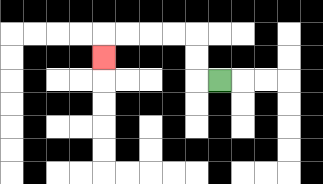{'start': '[9, 3]', 'end': '[4, 2]', 'path_directions': 'L,U,U,L,L,L,L,D', 'path_coordinates': '[[9, 3], [8, 3], [8, 2], [8, 1], [7, 1], [6, 1], [5, 1], [4, 1], [4, 2]]'}